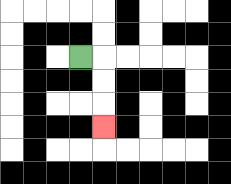{'start': '[3, 2]', 'end': '[4, 5]', 'path_directions': 'R,D,D,D', 'path_coordinates': '[[3, 2], [4, 2], [4, 3], [4, 4], [4, 5]]'}